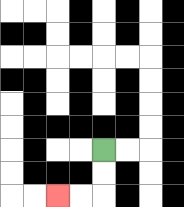{'start': '[4, 6]', 'end': '[2, 8]', 'path_directions': 'D,D,L,L', 'path_coordinates': '[[4, 6], [4, 7], [4, 8], [3, 8], [2, 8]]'}